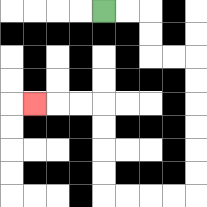{'start': '[4, 0]', 'end': '[1, 4]', 'path_directions': 'R,R,D,D,R,R,D,D,D,D,D,D,L,L,L,L,U,U,U,U,L,L,L', 'path_coordinates': '[[4, 0], [5, 0], [6, 0], [6, 1], [6, 2], [7, 2], [8, 2], [8, 3], [8, 4], [8, 5], [8, 6], [8, 7], [8, 8], [7, 8], [6, 8], [5, 8], [4, 8], [4, 7], [4, 6], [4, 5], [4, 4], [3, 4], [2, 4], [1, 4]]'}